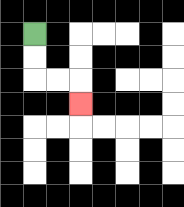{'start': '[1, 1]', 'end': '[3, 4]', 'path_directions': 'D,D,R,R,D', 'path_coordinates': '[[1, 1], [1, 2], [1, 3], [2, 3], [3, 3], [3, 4]]'}